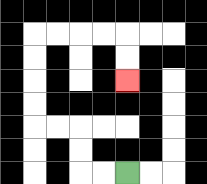{'start': '[5, 7]', 'end': '[5, 3]', 'path_directions': 'L,L,U,U,L,L,U,U,U,U,R,R,R,R,D,D', 'path_coordinates': '[[5, 7], [4, 7], [3, 7], [3, 6], [3, 5], [2, 5], [1, 5], [1, 4], [1, 3], [1, 2], [1, 1], [2, 1], [3, 1], [4, 1], [5, 1], [5, 2], [5, 3]]'}